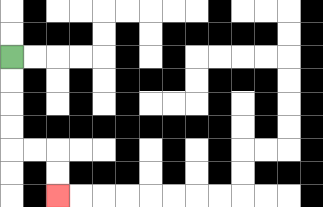{'start': '[0, 2]', 'end': '[2, 8]', 'path_directions': 'D,D,D,D,R,R,D,D', 'path_coordinates': '[[0, 2], [0, 3], [0, 4], [0, 5], [0, 6], [1, 6], [2, 6], [2, 7], [2, 8]]'}